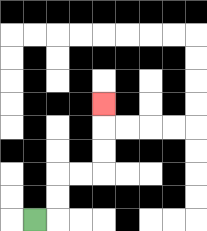{'start': '[1, 9]', 'end': '[4, 4]', 'path_directions': 'R,U,U,R,R,U,U,U', 'path_coordinates': '[[1, 9], [2, 9], [2, 8], [2, 7], [3, 7], [4, 7], [4, 6], [4, 5], [4, 4]]'}